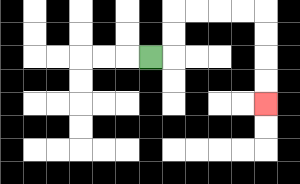{'start': '[6, 2]', 'end': '[11, 4]', 'path_directions': 'R,U,U,R,R,R,R,D,D,D,D', 'path_coordinates': '[[6, 2], [7, 2], [7, 1], [7, 0], [8, 0], [9, 0], [10, 0], [11, 0], [11, 1], [11, 2], [11, 3], [11, 4]]'}